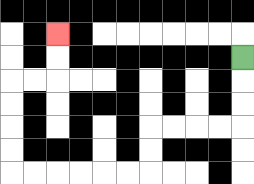{'start': '[10, 2]', 'end': '[2, 1]', 'path_directions': 'D,D,D,L,L,L,L,D,D,L,L,L,L,L,L,U,U,U,U,R,R,U,U', 'path_coordinates': '[[10, 2], [10, 3], [10, 4], [10, 5], [9, 5], [8, 5], [7, 5], [6, 5], [6, 6], [6, 7], [5, 7], [4, 7], [3, 7], [2, 7], [1, 7], [0, 7], [0, 6], [0, 5], [0, 4], [0, 3], [1, 3], [2, 3], [2, 2], [2, 1]]'}